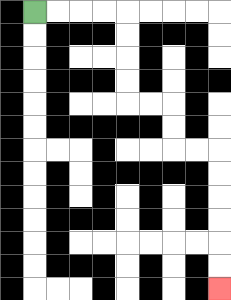{'start': '[1, 0]', 'end': '[9, 12]', 'path_directions': 'R,R,R,R,D,D,D,D,R,R,D,D,R,R,D,D,D,D,D,D', 'path_coordinates': '[[1, 0], [2, 0], [3, 0], [4, 0], [5, 0], [5, 1], [5, 2], [5, 3], [5, 4], [6, 4], [7, 4], [7, 5], [7, 6], [8, 6], [9, 6], [9, 7], [9, 8], [9, 9], [9, 10], [9, 11], [9, 12]]'}